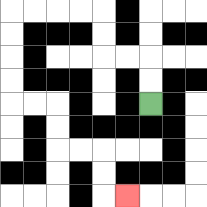{'start': '[6, 4]', 'end': '[5, 8]', 'path_directions': 'U,U,L,L,U,U,L,L,L,L,D,D,D,D,R,R,D,D,R,R,D,D,R', 'path_coordinates': '[[6, 4], [6, 3], [6, 2], [5, 2], [4, 2], [4, 1], [4, 0], [3, 0], [2, 0], [1, 0], [0, 0], [0, 1], [0, 2], [0, 3], [0, 4], [1, 4], [2, 4], [2, 5], [2, 6], [3, 6], [4, 6], [4, 7], [4, 8], [5, 8]]'}